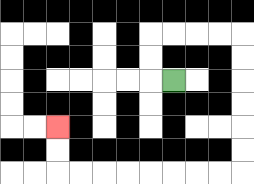{'start': '[7, 3]', 'end': '[2, 5]', 'path_directions': 'L,U,U,R,R,R,R,D,D,D,D,D,D,L,L,L,L,L,L,L,L,U,U', 'path_coordinates': '[[7, 3], [6, 3], [6, 2], [6, 1], [7, 1], [8, 1], [9, 1], [10, 1], [10, 2], [10, 3], [10, 4], [10, 5], [10, 6], [10, 7], [9, 7], [8, 7], [7, 7], [6, 7], [5, 7], [4, 7], [3, 7], [2, 7], [2, 6], [2, 5]]'}